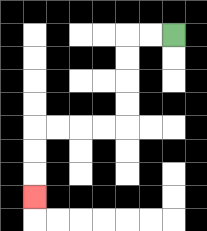{'start': '[7, 1]', 'end': '[1, 8]', 'path_directions': 'L,L,D,D,D,D,L,L,L,L,D,D,D', 'path_coordinates': '[[7, 1], [6, 1], [5, 1], [5, 2], [5, 3], [5, 4], [5, 5], [4, 5], [3, 5], [2, 5], [1, 5], [1, 6], [1, 7], [1, 8]]'}